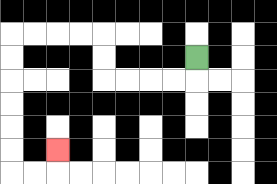{'start': '[8, 2]', 'end': '[2, 6]', 'path_directions': 'D,L,L,L,L,U,U,L,L,L,L,D,D,D,D,D,D,R,R,U', 'path_coordinates': '[[8, 2], [8, 3], [7, 3], [6, 3], [5, 3], [4, 3], [4, 2], [4, 1], [3, 1], [2, 1], [1, 1], [0, 1], [0, 2], [0, 3], [0, 4], [0, 5], [0, 6], [0, 7], [1, 7], [2, 7], [2, 6]]'}